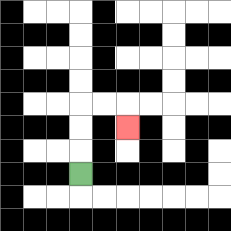{'start': '[3, 7]', 'end': '[5, 5]', 'path_directions': 'U,U,U,R,R,D', 'path_coordinates': '[[3, 7], [3, 6], [3, 5], [3, 4], [4, 4], [5, 4], [5, 5]]'}